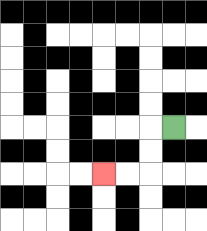{'start': '[7, 5]', 'end': '[4, 7]', 'path_directions': 'L,D,D,L,L', 'path_coordinates': '[[7, 5], [6, 5], [6, 6], [6, 7], [5, 7], [4, 7]]'}